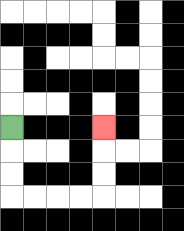{'start': '[0, 5]', 'end': '[4, 5]', 'path_directions': 'D,D,D,R,R,R,R,U,U,U', 'path_coordinates': '[[0, 5], [0, 6], [0, 7], [0, 8], [1, 8], [2, 8], [3, 8], [4, 8], [4, 7], [4, 6], [4, 5]]'}